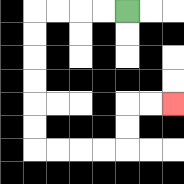{'start': '[5, 0]', 'end': '[7, 4]', 'path_directions': 'L,L,L,L,D,D,D,D,D,D,R,R,R,R,U,U,R,R', 'path_coordinates': '[[5, 0], [4, 0], [3, 0], [2, 0], [1, 0], [1, 1], [1, 2], [1, 3], [1, 4], [1, 5], [1, 6], [2, 6], [3, 6], [4, 6], [5, 6], [5, 5], [5, 4], [6, 4], [7, 4]]'}